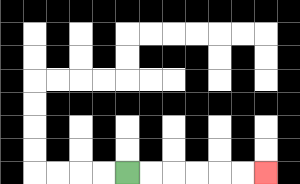{'start': '[5, 7]', 'end': '[11, 7]', 'path_directions': 'R,R,R,R,R,R', 'path_coordinates': '[[5, 7], [6, 7], [7, 7], [8, 7], [9, 7], [10, 7], [11, 7]]'}